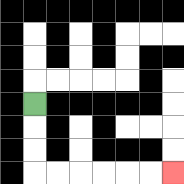{'start': '[1, 4]', 'end': '[7, 7]', 'path_directions': 'D,D,D,R,R,R,R,R,R', 'path_coordinates': '[[1, 4], [1, 5], [1, 6], [1, 7], [2, 7], [3, 7], [4, 7], [5, 7], [6, 7], [7, 7]]'}